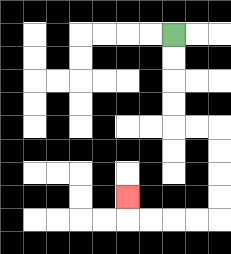{'start': '[7, 1]', 'end': '[5, 8]', 'path_directions': 'D,D,D,D,R,R,D,D,D,D,L,L,L,L,U', 'path_coordinates': '[[7, 1], [7, 2], [7, 3], [7, 4], [7, 5], [8, 5], [9, 5], [9, 6], [9, 7], [9, 8], [9, 9], [8, 9], [7, 9], [6, 9], [5, 9], [5, 8]]'}